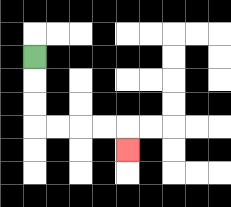{'start': '[1, 2]', 'end': '[5, 6]', 'path_directions': 'D,D,D,R,R,R,R,D', 'path_coordinates': '[[1, 2], [1, 3], [1, 4], [1, 5], [2, 5], [3, 5], [4, 5], [5, 5], [5, 6]]'}